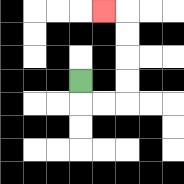{'start': '[3, 3]', 'end': '[4, 0]', 'path_directions': 'D,R,R,U,U,U,U,L', 'path_coordinates': '[[3, 3], [3, 4], [4, 4], [5, 4], [5, 3], [5, 2], [5, 1], [5, 0], [4, 0]]'}